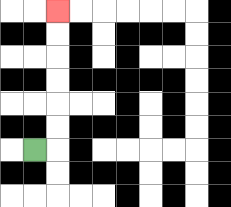{'start': '[1, 6]', 'end': '[2, 0]', 'path_directions': 'R,U,U,U,U,U,U', 'path_coordinates': '[[1, 6], [2, 6], [2, 5], [2, 4], [2, 3], [2, 2], [2, 1], [2, 0]]'}